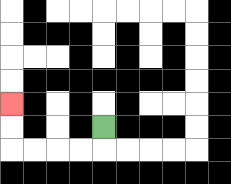{'start': '[4, 5]', 'end': '[0, 4]', 'path_directions': 'D,L,L,L,L,U,U', 'path_coordinates': '[[4, 5], [4, 6], [3, 6], [2, 6], [1, 6], [0, 6], [0, 5], [0, 4]]'}